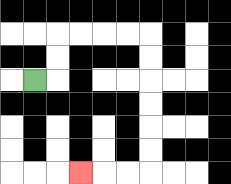{'start': '[1, 3]', 'end': '[3, 7]', 'path_directions': 'R,U,U,R,R,R,R,D,D,D,D,D,D,L,L,L', 'path_coordinates': '[[1, 3], [2, 3], [2, 2], [2, 1], [3, 1], [4, 1], [5, 1], [6, 1], [6, 2], [6, 3], [6, 4], [6, 5], [6, 6], [6, 7], [5, 7], [4, 7], [3, 7]]'}